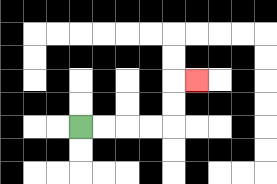{'start': '[3, 5]', 'end': '[8, 3]', 'path_directions': 'R,R,R,R,U,U,R', 'path_coordinates': '[[3, 5], [4, 5], [5, 5], [6, 5], [7, 5], [7, 4], [7, 3], [8, 3]]'}